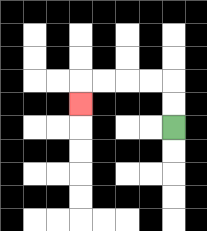{'start': '[7, 5]', 'end': '[3, 4]', 'path_directions': 'U,U,L,L,L,L,D', 'path_coordinates': '[[7, 5], [7, 4], [7, 3], [6, 3], [5, 3], [4, 3], [3, 3], [3, 4]]'}